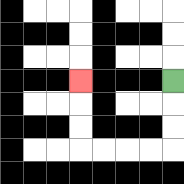{'start': '[7, 3]', 'end': '[3, 3]', 'path_directions': 'D,D,D,L,L,L,L,U,U,U', 'path_coordinates': '[[7, 3], [7, 4], [7, 5], [7, 6], [6, 6], [5, 6], [4, 6], [3, 6], [3, 5], [3, 4], [3, 3]]'}